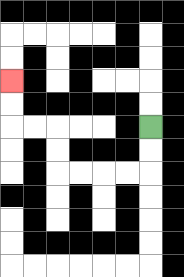{'start': '[6, 5]', 'end': '[0, 3]', 'path_directions': 'D,D,L,L,L,L,U,U,L,L,U,U', 'path_coordinates': '[[6, 5], [6, 6], [6, 7], [5, 7], [4, 7], [3, 7], [2, 7], [2, 6], [2, 5], [1, 5], [0, 5], [0, 4], [0, 3]]'}